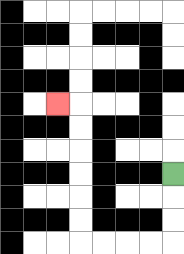{'start': '[7, 7]', 'end': '[2, 4]', 'path_directions': 'D,D,D,L,L,L,L,U,U,U,U,U,U,L', 'path_coordinates': '[[7, 7], [7, 8], [7, 9], [7, 10], [6, 10], [5, 10], [4, 10], [3, 10], [3, 9], [3, 8], [3, 7], [3, 6], [3, 5], [3, 4], [2, 4]]'}